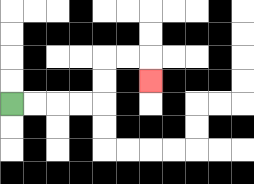{'start': '[0, 4]', 'end': '[6, 3]', 'path_directions': 'R,R,R,R,U,U,R,R,D', 'path_coordinates': '[[0, 4], [1, 4], [2, 4], [3, 4], [4, 4], [4, 3], [4, 2], [5, 2], [6, 2], [6, 3]]'}